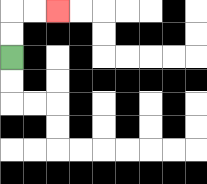{'start': '[0, 2]', 'end': '[2, 0]', 'path_directions': 'U,U,R,R', 'path_coordinates': '[[0, 2], [0, 1], [0, 0], [1, 0], [2, 0]]'}